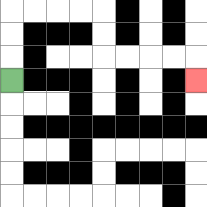{'start': '[0, 3]', 'end': '[8, 3]', 'path_directions': 'U,U,U,R,R,R,R,D,D,R,R,R,R,D', 'path_coordinates': '[[0, 3], [0, 2], [0, 1], [0, 0], [1, 0], [2, 0], [3, 0], [4, 0], [4, 1], [4, 2], [5, 2], [6, 2], [7, 2], [8, 2], [8, 3]]'}